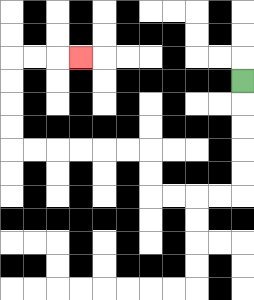{'start': '[10, 3]', 'end': '[3, 2]', 'path_directions': 'D,D,D,D,D,L,L,L,L,U,U,L,L,L,L,L,L,U,U,U,U,R,R,R', 'path_coordinates': '[[10, 3], [10, 4], [10, 5], [10, 6], [10, 7], [10, 8], [9, 8], [8, 8], [7, 8], [6, 8], [6, 7], [6, 6], [5, 6], [4, 6], [3, 6], [2, 6], [1, 6], [0, 6], [0, 5], [0, 4], [0, 3], [0, 2], [1, 2], [2, 2], [3, 2]]'}